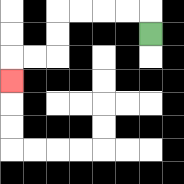{'start': '[6, 1]', 'end': '[0, 3]', 'path_directions': 'U,L,L,L,L,D,D,L,L,D', 'path_coordinates': '[[6, 1], [6, 0], [5, 0], [4, 0], [3, 0], [2, 0], [2, 1], [2, 2], [1, 2], [0, 2], [0, 3]]'}